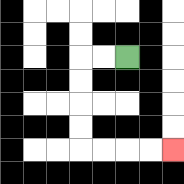{'start': '[5, 2]', 'end': '[7, 6]', 'path_directions': 'L,L,D,D,D,D,R,R,R,R', 'path_coordinates': '[[5, 2], [4, 2], [3, 2], [3, 3], [3, 4], [3, 5], [3, 6], [4, 6], [5, 6], [6, 6], [7, 6]]'}